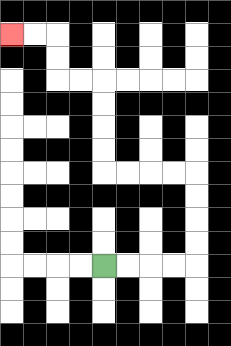{'start': '[4, 11]', 'end': '[0, 1]', 'path_directions': 'R,R,R,R,U,U,U,U,L,L,L,L,U,U,U,U,L,L,U,U,L,L', 'path_coordinates': '[[4, 11], [5, 11], [6, 11], [7, 11], [8, 11], [8, 10], [8, 9], [8, 8], [8, 7], [7, 7], [6, 7], [5, 7], [4, 7], [4, 6], [4, 5], [4, 4], [4, 3], [3, 3], [2, 3], [2, 2], [2, 1], [1, 1], [0, 1]]'}